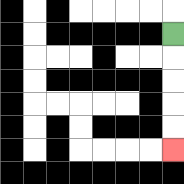{'start': '[7, 1]', 'end': '[7, 6]', 'path_directions': 'D,D,D,D,D', 'path_coordinates': '[[7, 1], [7, 2], [7, 3], [7, 4], [7, 5], [7, 6]]'}